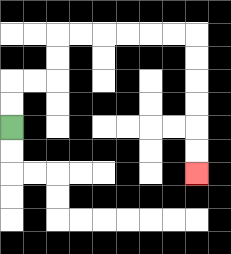{'start': '[0, 5]', 'end': '[8, 7]', 'path_directions': 'U,U,R,R,U,U,R,R,R,R,R,R,D,D,D,D,D,D', 'path_coordinates': '[[0, 5], [0, 4], [0, 3], [1, 3], [2, 3], [2, 2], [2, 1], [3, 1], [4, 1], [5, 1], [6, 1], [7, 1], [8, 1], [8, 2], [8, 3], [8, 4], [8, 5], [8, 6], [8, 7]]'}